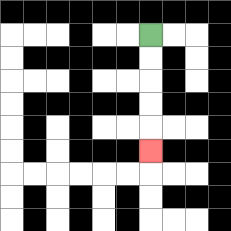{'start': '[6, 1]', 'end': '[6, 6]', 'path_directions': 'D,D,D,D,D', 'path_coordinates': '[[6, 1], [6, 2], [6, 3], [6, 4], [6, 5], [6, 6]]'}